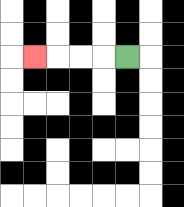{'start': '[5, 2]', 'end': '[1, 2]', 'path_directions': 'L,L,L,L', 'path_coordinates': '[[5, 2], [4, 2], [3, 2], [2, 2], [1, 2]]'}